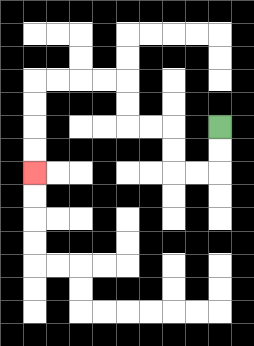{'start': '[9, 5]', 'end': '[1, 7]', 'path_directions': 'D,D,L,L,U,U,L,L,U,U,L,L,L,L,D,D,D,D', 'path_coordinates': '[[9, 5], [9, 6], [9, 7], [8, 7], [7, 7], [7, 6], [7, 5], [6, 5], [5, 5], [5, 4], [5, 3], [4, 3], [3, 3], [2, 3], [1, 3], [1, 4], [1, 5], [1, 6], [1, 7]]'}